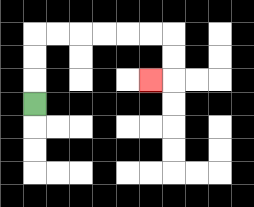{'start': '[1, 4]', 'end': '[6, 3]', 'path_directions': 'U,U,U,R,R,R,R,R,R,D,D,L', 'path_coordinates': '[[1, 4], [1, 3], [1, 2], [1, 1], [2, 1], [3, 1], [4, 1], [5, 1], [6, 1], [7, 1], [7, 2], [7, 3], [6, 3]]'}